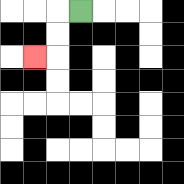{'start': '[3, 0]', 'end': '[1, 2]', 'path_directions': 'L,D,D,L', 'path_coordinates': '[[3, 0], [2, 0], [2, 1], [2, 2], [1, 2]]'}